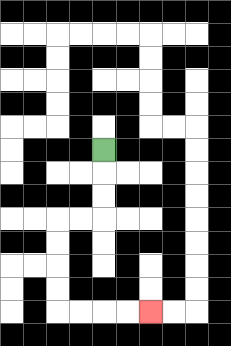{'start': '[4, 6]', 'end': '[6, 13]', 'path_directions': 'D,D,D,L,L,D,D,D,D,R,R,R,R', 'path_coordinates': '[[4, 6], [4, 7], [4, 8], [4, 9], [3, 9], [2, 9], [2, 10], [2, 11], [2, 12], [2, 13], [3, 13], [4, 13], [5, 13], [6, 13]]'}